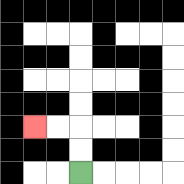{'start': '[3, 7]', 'end': '[1, 5]', 'path_directions': 'U,U,L,L', 'path_coordinates': '[[3, 7], [3, 6], [3, 5], [2, 5], [1, 5]]'}